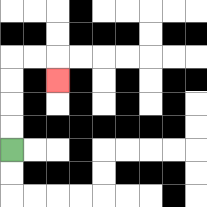{'start': '[0, 6]', 'end': '[2, 3]', 'path_directions': 'U,U,U,U,R,R,D', 'path_coordinates': '[[0, 6], [0, 5], [0, 4], [0, 3], [0, 2], [1, 2], [2, 2], [2, 3]]'}